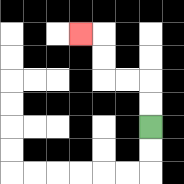{'start': '[6, 5]', 'end': '[3, 1]', 'path_directions': 'U,U,L,L,U,U,L', 'path_coordinates': '[[6, 5], [6, 4], [6, 3], [5, 3], [4, 3], [4, 2], [4, 1], [3, 1]]'}